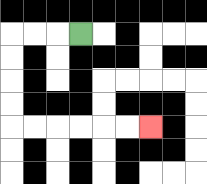{'start': '[3, 1]', 'end': '[6, 5]', 'path_directions': 'L,L,L,D,D,D,D,R,R,R,R,R,R', 'path_coordinates': '[[3, 1], [2, 1], [1, 1], [0, 1], [0, 2], [0, 3], [0, 4], [0, 5], [1, 5], [2, 5], [3, 5], [4, 5], [5, 5], [6, 5]]'}